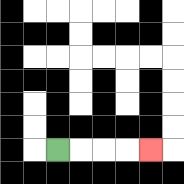{'start': '[2, 6]', 'end': '[6, 6]', 'path_directions': 'R,R,R,R', 'path_coordinates': '[[2, 6], [3, 6], [4, 6], [5, 6], [6, 6]]'}